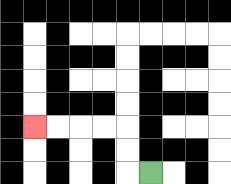{'start': '[6, 7]', 'end': '[1, 5]', 'path_directions': 'L,U,U,L,L,L,L', 'path_coordinates': '[[6, 7], [5, 7], [5, 6], [5, 5], [4, 5], [3, 5], [2, 5], [1, 5]]'}